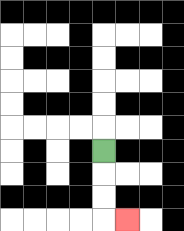{'start': '[4, 6]', 'end': '[5, 9]', 'path_directions': 'D,D,D,R', 'path_coordinates': '[[4, 6], [4, 7], [4, 8], [4, 9], [5, 9]]'}